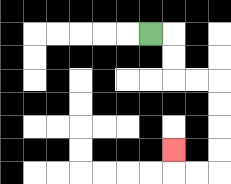{'start': '[6, 1]', 'end': '[7, 6]', 'path_directions': 'R,D,D,R,R,D,D,D,D,L,L,U', 'path_coordinates': '[[6, 1], [7, 1], [7, 2], [7, 3], [8, 3], [9, 3], [9, 4], [9, 5], [9, 6], [9, 7], [8, 7], [7, 7], [7, 6]]'}